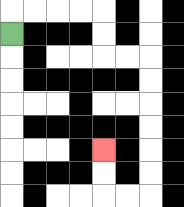{'start': '[0, 1]', 'end': '[4, 6]', 'path_directions': 'U,R,R,R,R,D,D,R,R,D,D,D,D,D,D,L,L,U,U', 'path_coordinates': '[[0, 1], [0, 0], [1, 0], [2, 0], [3, 0], [4, 0], [4, 1], [4, 2], [5, 2], [6, 2], [6, 3], [6, 4], [6, 5], [6, 6], [6, 7], [6, 8], [5, 8], [4, 8], [4, 7], [4, 6]]'}